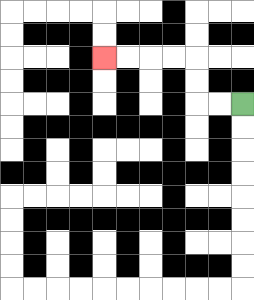{'start': '[10, 4]', 'end': '[4, 2]', 'path_directions': 'L,L,U,U,L,L,L,L', 'path_coordinates': '[[10, 4], [9, 4], [8, 4], [8, 3], [8, 2], [7, 2], [6, 2], [5, 2], [4, 2]]'}